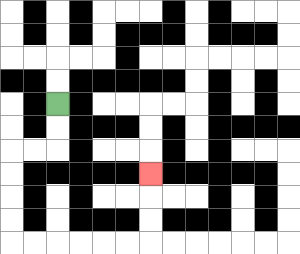{'start': '[2, 4]', 'end': '[6, 7]', 'path_directions': 'D,D,L,L,D,D,D,D,R,R,R,R,R,R,U,U,U', 'path_coordinates': '[[2, 4], [2, 5], [2, 6], [1, 6], [0, 6], [0, 7], [0, 8], [0, 9], [0, 10], [1, 10], [2, 10], [3, 10], [4, 10], [5, 10], [6, 10], [6, 9], [6, 8], [6, 7]]'}